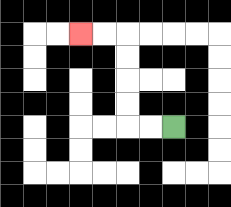{'start': '[7, 5]', 'end': '[3, 1]', 'path_directions': 'L,L,U,U,U,U,L,L', 'path_coordinates': '[[7, 5], [6, 5], [5, 5], [5, 4], [5, 3], [5, 2], [5, 1], [4, 1], [3, 1]]'}